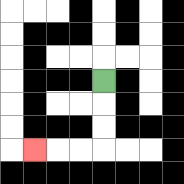{'start': '[4, 3]', 'end': '[1, 6]', 'path_directions': 'D,D,D,L,L,L', 'path_coordinates': '[[4, 3], [4, 4], [4, 5], [4, 6], [3, 6], [2, 6], [1, 6]]'}